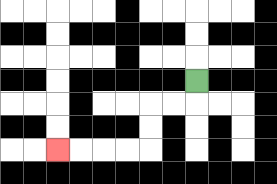{'start': '[8, 3]', 'end': '[2, 6]', 'path_directions': 'D,L,L,D,D,L,L,L,L', 'path_coordinates': '[[8, 3], [8, 4], [7, 4], [6, 4], [6, 5], [6, 6], [5, 6], [4, 6], [3, 6], [2, 6]]'}